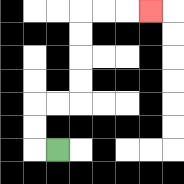{'start': '[2, 6]', 'end': '[6, 0]', 'path_directions': 'L,U,U,R,R,U,U,U,U,R,R,R', 'path_coordinates': '[[2, 6], [1, 6], [1, 5], [1, 4], [2, 4], [3, 4], [3, 3], [3, 2], [3, 1], [3, 0], [4, 0], [5, 0], [6, 0]]'}